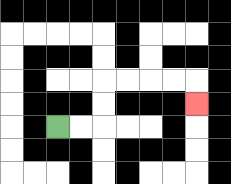{'start': '[2, 5]', 'end': '[8, 4]', 'path_directions': 'R,R,U,U,R,R,R,R,D', 'path_coordinates': '[[2, 5], [3, 5], [4, 5], [4, 4], [4, 3], [5, 3], [6, 3], [7, 3], [8, 3], [8, 4]]'}